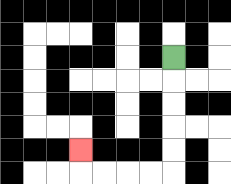{'start': '[7, 2]', 'end': '[3, 6]', 'path_directions': 'D,D,D,D,D,L,L,L,L,U', 'path_coordinates': '[[7, 2], [7, 3], [7, 4], [7, 5], [7, 6], [7, 7], [6, 7], [5, 7], [4, 7], [3, 7], [3, 6]]'}